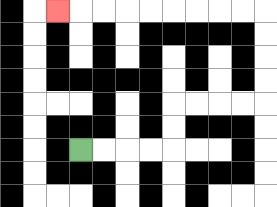{'start': '[3, 6]', 'end': '[2, 0]', 'path_directions': 'R,R,R,R,U,U,R,R,R,R,U,U,U,U,L,L,L,L,L,L,L,L,L', 'path_coordinates': '[[3, 6], [4, 6], [5, 6], [6, 6], [7, 6], [7, 5], [7, 4], [8, 4], [9, 4], [10, 4], [11, 4], [11, 3], [11, 2], [11, 1], [11, 0], [10, 0], [9, 0], [8, 0], [7, 0], [6, 0], [5, 0], [4, 0], [3, 0], [2, 0]]'}